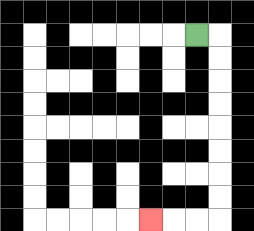{'start': '[8, 1]', 'end': '[6, 9]', 'path_directions': 'R,D,D,D,D,D,D,D,D,L,L,L', 'path_coordinates': '[[8, 1], [9, 1], [9, 2], [9, 3], [9, 4], [9, 5], [9, 6], [9, 7], [9, 8], [9, 9], [8, 9], [7, 9], [6, 9]]'}